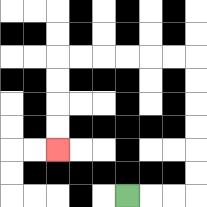{'start': '[5, 8]', 'end': '[2, 6]', 'path_directions': 'R,R,R,U,U,U,U,U,U,L,L,L,L,L,L,D,D,D,D', 'path_coordinates': '[[5, 8], [6, 8], [7, 8], [8, 8], [8, 7], [8, 6], [8, 5], [8, 4], [8, 3], [8, 2], [7, 2], [6, 2], [5, 2], [4, 2], [3, 2], [2, 2], [2, 3], [2, 4], [2, 5], [2, 6]]'}